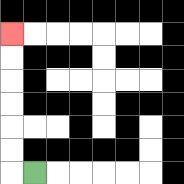{'start': '[1, 7]', 'end': '[0, 1]', 'path_directions': 'L,U,U,U,U,U,U', 'path_coordinates': '[[1, 7], [0, 7], [0, 6], [0, 5], [0, 4], [0, 3], [0, 2], [0, 1]]'}